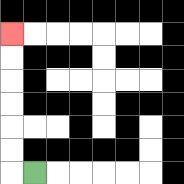{'start': '[1, 7]', 'end': '[0, 1]', 'path_directions': 'L,U,U,U,U,U,U', 'path_coordinates': '[[1, 7], [0, 7], [0, 6], [0, 5], [0, 4], [0, 3], [0, 2], [0, 1]]'}